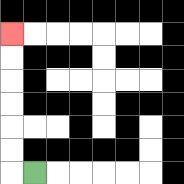{'start': '[1, 7]', 'end': '[0, 1]', 'path_directions': 'L,U,U,U,U,U,U', 'path_coordinates': '[[1, 7], [0, 7], [0, 6], [0, 5], [0, 4], [0, 3], [0, 2], [0, 1]]'}